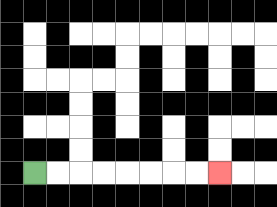{'start': '[1, 7]', 'end': '[9, 7]', 'path_directions': 'R,R,R,R,R,R,R,R', 'path_coordinates': '[[1, 7], [2, 7], [3, 7], [4, 7], [5, 7], [6, 7], [7, 7], [8, 7], [9, 7]]'}